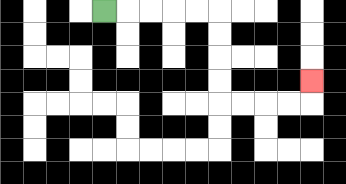{'start': '[4, 0]', 'end': '[13, 3]', 'path_directions': 'R,R,R,R,R,D,D,D,D,R,R,R,R,U', 'path_coordinates': '[[4, 0], [5, 0], [6, 0], [7, 0], [8, 0], [9, 0], [9, 1], [9, 2], [9, 3], [9, 4], [10, 4], [11, 4], [12, 4], [13, 4], [13, 3]]'}